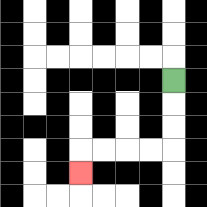{'start': '[7, 3]', 'end': '[3, 7]', 'path_directions': 'D,D,D,L,L,L,L,D', 'path_coordinates': '[[7, 3], [7, 4], [7, 5], [7, 6], [6, 6], [5, 6], [4, 6], [3, 6], [3, 7]]'}